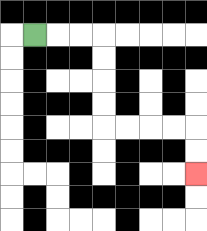{'start': '[1, 1]', 'end': '[8, 7]', 'path_directions': 'R,R,R,D,D,D,D,R,R,R,R,D,D', 'path_coordinates': '[[1, 1], [2, 1], [3, 1], [4, 1], [4, 2], [4, 3], [4, 4], [4, 5], [5, 5], [6, 5], [7, 5], [8, 5], [8, 6], [8, 7]]'}